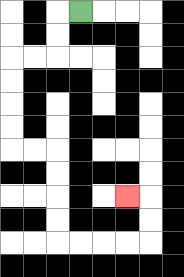{'start': '[3, 0]', 'end': '[5, 8]', 'path_directions': 'L,D,D,L,L,D,D,D,D,R,R,D,D,D,D,R,R,R,R,U,U,L', 'path_coordinates': '[[3, 0], [2, 0], [2, 1], [2, 2], [1, 2], [0, 2], [0, 3], [0, 4], [0, 5], [0, 6], [1, 6], [2, 6], [2, 7], [2, 8], [2, 9], [2, 10], [3, 10], [4, 10], [5, 10], [6, 10], [6, 9], [6, 8], [5, 8]]'}